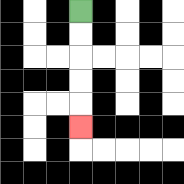{'start': '[3, 0]', 'end': '[3, 5]', 'path_directions': 'D,D,D,D,D', 'path_coordinates': '[[3, 0], [3, 1], [3, 2], [3, 3], [3, 4], [3, 5]]'}